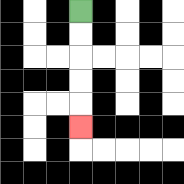{'start': '[3, 0]', 'end': '[3, 5]', 'path_directions': 'D,D,D,D,D', 'path_coordinates': '[[3, 0], [3, 1], [3, 2], [3, 3], [3, 4], [3, 5]]'}